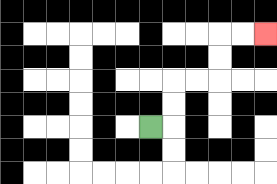{'start': '[6, 5]', 'end': '[11, 1]', 'path_directions': 'R,U,U,R,R,U,U,R,R', 'path_coordinates': '[[6, 5], [7, 5], [7, 4], [7, 3], [8, 3], [9, 3], [9, 2], [9, 1], [10, 1], [11, 1]]'}